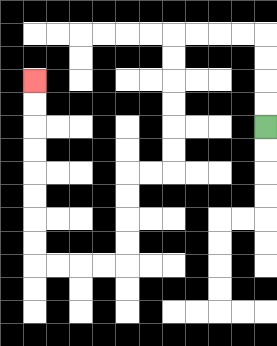{'start': '[11, 5]', 'end': '[1, 3]', 'path_directions': 'U,U,U,U,L,L,L,L,D,D,D,D,D,D,L,L,D,D,D,D,L,L,L,L,U,U,U,U,U,U,U,U', 'path_coordinates': '[[11, 5], [11, 4], [11, 3], [11, 2], [11, 1], [10, 1], [9, 1], [8, 1], [7, 1], [7, 2], [7, 3], [7, 4], [7, 5], [7, 6], [7, 7], [6, 7], [5, 7], [5, 8], [5, 9], [5, 10], [5, 11], [4, 11], [3, 11], [2, 11], [1, 11], [1, 10], [1, 9], [1, 8], [1, 7], [1, 6], [1, 5], [1, 4], [1, 3]]'}